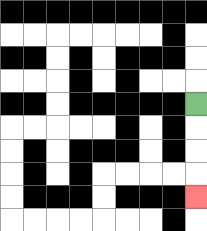{'start': '[8, 4]', 'end': '[8, 8]', 'path_directions': 'D,D,D,D', 'path_coordinates': '[[8, 4], [8, 5], [8, 6], [8, 7], [8, 8]]'}